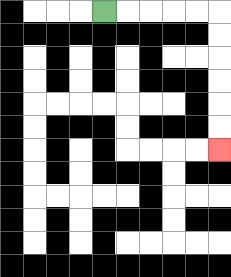{'start': '[4, 0]', 'end': '[9, 6]', 'path_directions': 'R,R,R,R,R,D,D,D,D,D,D', 'path_coordinates': '[[4, 0], [5, 0], [6, 0], [7, 0], [8, 0], [9, 0], [9, 1], [9, 2], [9, 3], [9, 4], [9, 5], [9, 6]]'}